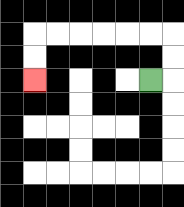{'start': '[6, 3]', 'end': '[1, 3]', 'path_directions': 'R,U,U,L,L,L,L,L,L,D,D', 'path_coordinates': '[[6, 3], [7, 3], [7, 2], [7, 1], [6, 1], [5, 1], [4, 1], [3, 1], [2, 1], [1, 1], [1, 2], [1, 3]]'}